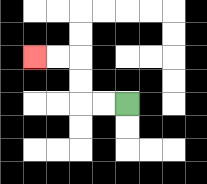{'start': '[5, 4]', 'end': '[1, 2]', 'path_directions': 'L,L,U,U,L,L', 'path_coordinates': '[[5, 4], [4, 4], [3, 4], [3, 3], [3, 2], [2, 2], [1, 2]]'}